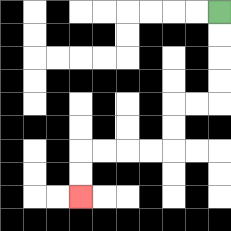{'start': '[9, 0]', 'end': '[3, 8]', 'path_directions': 'D,D,D,D,L,L,D,D,L,L,L,L,D,D', 'path_coordinates': '[[9, 0], [9, 1], [9, 2], [9, 3], [9, 4], [8, 4], [7, 4], [7, 5], [7, 6], [6, 6], [5, 6], [4, 6], [3, 6], [3, 7], [3, 8]]'}